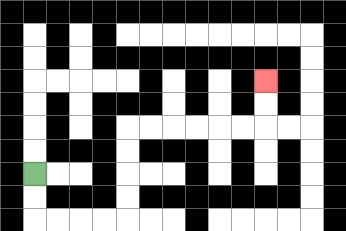{'start': '[1, 7]', 'end': '[11, 3]', 'path_directions': 'D,D,R,R,R,R,U,U,U,U,R,R,R,R,R,R,U,U', 'path_coordinates': '[[1, 7], [1, 8], [1, 9], [2, 9], [3, 9], [4, 9], [5, 9], [5, 8], [5, 7], [5, 6], [5, 5], [6, 5], [7, 5], [8, 5], [9, 5], [10, 5], [11, 5], [11, 4], [11, 3]]'}